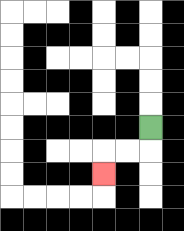{'start': '[6, 5]', 'end': '[4, 7]', 'path_directions': 'D,L,L,D', 'path_coordinates': '[[6, 5], [6, 6], [5, 6], [4, 6], [4, 7]]'}